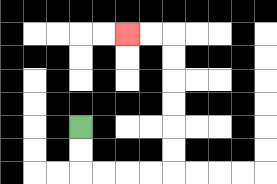{'start': '[3, 5]', 'end': '[5, 1]', 'path_directions': 'D,D,R,R,R,R,U,U,U,U,U,U,L,L', 'path_coordinates': '[[3, 5], [3, 6], [3, 7], [4, 7], [5, 7], [6, 7], [7, 7], [7, 6], [7, 5], [7, 4], [7, 3], [7, 2], [7, 1], [6, 1], [5, 1]]'}